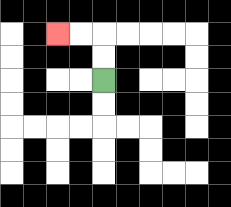{'start': '[4, 3]', 'end': '[2, 1]', 'path_directions': 'U,U,L,L', 'path_coordinates': '[[4, 3], [4, 2], [4, 1], [3, 1], [2, 1]]'}